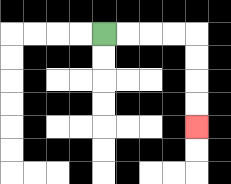{'start': '[4, 1]', 'end': '[8, 5]', 'path_directions': 'R,R,R,R,D,D,D,D', 'path_coordinates': '[[4, 1], [5, 1], [6, 1], [7, 1], [8, 1], [8, 2], [8, 3], [8, 4], [8, 5]]'}